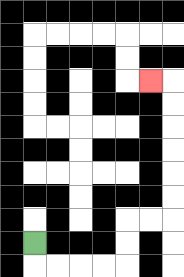{'start': '[1, 10]', 'end': '[6, 3]', 'path_directions': 'D,R,R,R,R,U,U,R,R,U,U,U,U,U,U,L', 'path_coordinates': '[[1, 10], [1, 11], [2, 11], [3, 11], [4, 11], [5, 11], [5, 10], [5, 9], [6, 9], [7, 9], [7, 8], [7, 7], [7, 6], [7, 5], [7, 4], [7, 3], [6, 3]]'}